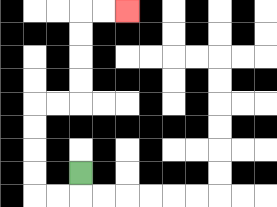{'start': '[3, 7]', 'end': '[5, 0]', 'path_directions': 'D,L,L,U,U,U,U,R,R,U,U,U,U,R,R', 'path_coordinates': '[[3, 7], [3, 8], [2, 8], [1, 8], [1, 7], [1, 6], [1, 5], [1, 4], [2, 4], [3, 4], [3, 3], [3, 2], [3, 1], [3, 0], [4, 0], [5, 0]]'}